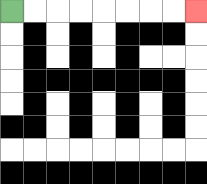{'start': '[0, 0]', 'end': '[8, 0]', 'path_directions': 'R,R,R,R,R,R,R,R', 'path_coordinates': '[[0, 0], [1, 0], [2, 0], [3, 0], [4, 0], [5, 0], [6, 0], [7, 0], [8, 0]]'}